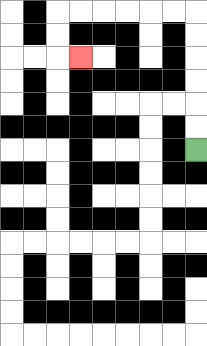{'start': '[8, 6]', 'end': '[3, 2]', 'path_directions': 'U,U,U,U,U,U,L,L,L,L,L,L,D,D,R', 'path_coordinates': '[[8, 6], [8, 5], [8, 4], [8, 3], [8, 2], [8, 1], [8, 0], [7, 0], [6, 0], [5, 0], [4, 0], [3, 0], [2, 0], [2, 1], [2, 2], [3, 2]]'}